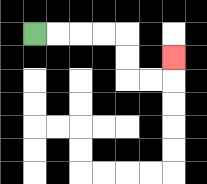{'start': '[1, 1]', 'end': '[7, 2]', 'path_directions': 'R,R,R,R,D,D,R,R,U', 'path_coordinates': '[[1, 1], [2, 1], [3, 1], [4, 1], [5, 1], [5, 2], [5, 3], [6, 3], [7, 3], [7, 2]]'}